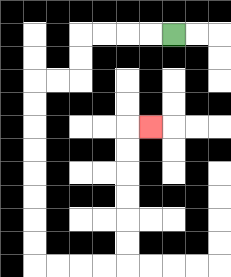{'start': '[7, 1]', 'end': '[6, 5]', 'path_directions': 'L,L,L,L,D,D,L,L,D,D,D,D,D,D,D,D,R,R,R,R,U,U,U,U,U,U,R', 'path_coordinates': '[[7, 1], [6, 1], [5, 1], [4, 1], [3, 1], [3, 2], [3, 3], [2, 3], [1, 3], [1, 4], [1, 5], [1, 6], [1, 7], [1, 8], [1, 9], [1, 10], [1, 11], [2, 11], [3, 11], [4, 11], [5, 11], [5, 10], [5, 9], [5, 8], [5, 7], [5, 6], [5, 5], [6, 5]]'}